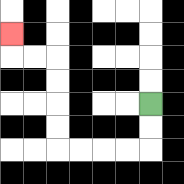{'start': '[6, 4]', 'end': '[0, 1]', 'path_directions': 'D,D,L,L,L,L,U,U,U,U,L,L,U', 'path_coordinates': '[[6, 4], [6, 5], [6, 6], [5, 6], [4, 6], [3, 6], [2, 6], [2, 5], [2, 4], [2, 3], [2, 2], [1, 2], [0, 2], [0, 1]]'}